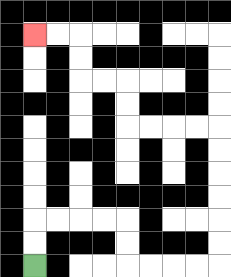{'start': '[1, 11]', 'end': '[1, 1]', 'path_directions': 'U,U,R,R,R,R,D,D,R,R,R,R,U,U,U,U,U,U,L,L,L,L,U,U,L,L,U,U,L,L', 'path_coordinates': '[[1, 11], [1, 10], [1, 9], [2, 9], [3, 9], [4, 9], [5, 9], [5, 10], [5, 11], [6, 11], [7, 11], [8, 11], [9, 11], [9, 10], [9, 9], [9, 8], [9, 7], [9, 6], [9, 5], [8, 5], [7, 5], [6, 5], [5, 5], [5, 4], [5, 3], [4, 3], [3, 3], [3, 2], [3, 1], [2, 1], [1, 1]]'}